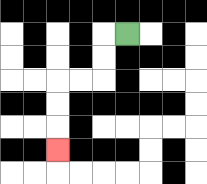{'start': '[5, 1]', 'end': '[2, 6]', 'path_directions': 'L,D,D,L,L,D,D,D', 'path_coordinates': '[[5, 1], [4, 1], [4, 2], [4, 3], [3, 3], [2, 3], [2, 4], [2, 5], [2, 6]]'}